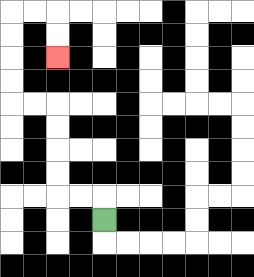{'start': '[4, 9]', 'end': '[2, 2]', 'path_directions': 'U,L,L,U,U,U,U,L,L,U,U,U,U,R,R,D,D', 'path_coordinates': '[[4, 9], [4, 8], [3, 8], [2, 8], [2, 7], [2, 6], [2, 5], [2, 4], [1, 4], [0, 4], [0, 3], [0, 2], [0, 1], [0, 0], [1, 0], [2, 0], [2, 1], [2, 2]]'}